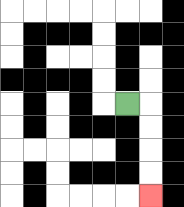{'start': '[5, 4]', 'end': '[6, 8]', 'path_directions': 'R,D,D,D,D', 'path_coordinates': '[[5, 4], [6, 4], [6, 5], [6, 6], [6, 7], [6, 8]]'}